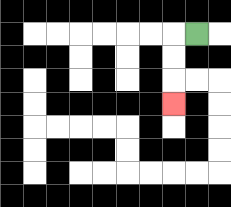{'start': '[8, 1]', 'end': '[7, 4]', 'path_directions': 'L,D,D,D', 'path_coordinates': '[[8, 1], [7, 1], [7, 2], [7, 3], [7, 4]]'}